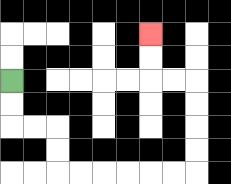{'start': '[0, 3]', 'end': '[6, 1]', 'path_directions': 'D,D,R,R,D,D,R,R,R,R,R,R,U,U,U,U,L,L,U,U', 'path_coordinates': '[[0, 3], [0, 4], [0, 5], [1, 5], [2, 5], [2, 6], [2, 7], [3, 7], [4, 7], [5, 7], [6, 7], [7, 7], [8, 7], [8, 6], [8, 5], [8, 4], [8, 3], [7, 3], [6, 3], [6, 2], [6, 1]]'}